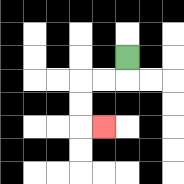{'start': '[5, 2]', 'end': '[4, 5]', 'path_directions': 'D,L,L,D,D,R', 'path_coordinates': '[[5, 2], [5, 3], [4, 3], [3, 3], [3, 4], [3, 5], [4, 5]]'}